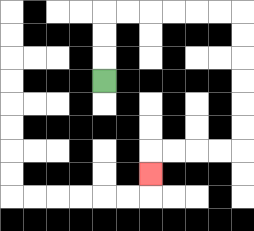{'start': '[4, 3]', 'end': '[6, 7]', 'path_directions': 'U,U,U,R,R,R,R,R,R,D,D,D,D,D,D,L,L,L,L,D', 'path_coordinates': '[[4, 3], [4, 2], [4, 1], [4, 0], [5, 0], [6, 0], [7, 0], [8, 0], [9, 0], [10, 0], [10, 1], [10, 2], [10, 3], [10, 4], [10, 5], [10, 6], [9, 6], [8, 6], [7, 6], [6, 6], [6, 7]]'}